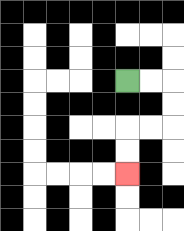{'start': '[5, 3]', 'end': '[5, 7]', 'path_directions': 'R,R,D,D,L,L,D,D', 'path_coordinates': '[[5, 3], [6, 3], [7, 3], [7, 4], [7, 5], [6, 5], [5, 5], [5, 6], [5, 7]]'}